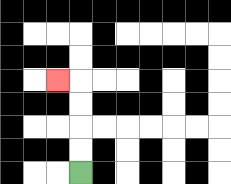{'start': '[3, 7]', 'end': '[2, 3]', 'path_directions': 'U,U,U,U,L', 'path_coordinates': '[[3, 7], [3, 6], [3, 5], [3, 4], [3, 3], [2, 3]]'}